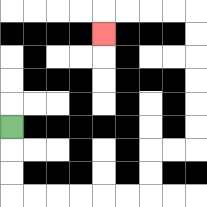{'start': '[0, 5]', 'end': '[4, 1]', 'path_directions': 'D,D,D,R,R,R,R,R,R,U,U,R,R,U,U,U,U,U,U,L,L,L,L,D', 'path_coordinates': '[[0, 5], [0, 6], [0, 7], [0, 8], [1, 8], [2, 8], [3, 8], [4, 8], [5, 8], [6, 8], [6, 7], [6, 6], [7, 6], [8, 6], [8, 5], [8, 4], [8, 3], [8, 2], [8, 1], [8, 0], [7, 0], [6, 0], [5, 0], [4, 0], [4, 1]]'}